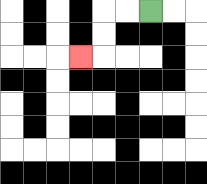{'start': '[6, 0]', 'end': '[3, 2]', 'path_directions': 'L,L,D,D,L', 'path_coordinates': '[[6, 0], [5, 0], [4, 0], [4, 1], [4, 2], [3, 2]]'}